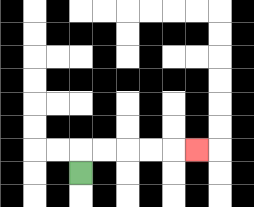{'start': '[3, 7]', 'end': '[8, 6]', 'path_directions': 'U,R,R,R,R,R', 'path_coordinates': '[[3, 7], [3, 6], [4, 6], [5, 6], [6, 6], [7, 6], [8, 6]]'}